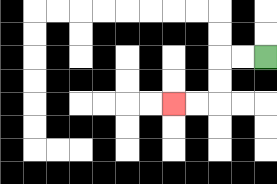{'start': '[11, 2]', 'end': '[7, 4]', 'path_directions': 'L,L,D,D,L,L', 'path_coordinates': '[[11, 2], [10, 2], [9, 2], [9, 3], [9, 4], [8, 4], [7, 4]]'}